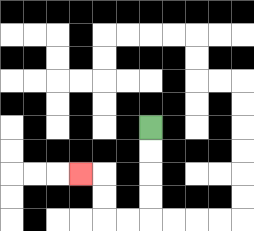{'start': '[6, 5]', 'end': '[3, 7]', 'path_directions': 'D,D,D,D,L,L,U,U,L', 'path_coordinates': '[[6, 5], [6, 6], [6, 7], [6, 8], [6, 9], [5, 9], [4, 9], [4, 8], [4, 7], [3, 7]]'}